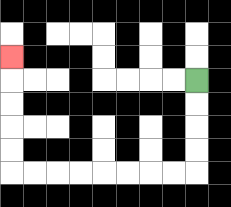{'start': '[8, 3]', 'end': '[0, 2]', 'path_directions': 'D,D,D,D,L,L,L,L,L,L,L,L,U,U,U,U,U', 'path_coordinates': '[[8, 3], [8, 4], [8, 5], [8, 6], [8, 7], [7, 7], [6, 7], [5, 7], [4, 7], [3, 7], [2, 7], [1, 7], [0, 7], [0, 6], [0, 5], [0, 4], [0, 3], [0, 2]]'}